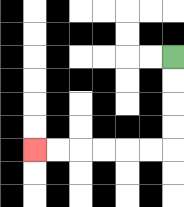{'start': '[7, 2]', 'end': '[1, 6]', 'path_directions': 'D,D,D,D,L,L,L,L,L,L', 'path_coordinates': '[[7, 2], [7, 3], [7, 4], [7, 5], [7, 6], [6, 6], [5, 6], [4, 6], [3, 6], [2, 6], [1, 6]]'}